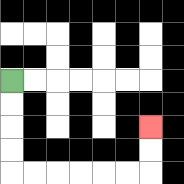{'start': '[0, 3]', 'end': '[6, 5]', 'path_directions': 'D,D,D,D,R,R,R,R,R,R,U,U', 'path_coordinates': '[[0, 3], [0, 4], [0, 5], [0, 6], [0, 7], [1, 7], [2, 7], [3, 7], [4, 7], [5, 7], [6, 7], [6, 6], [6, 5]]'}